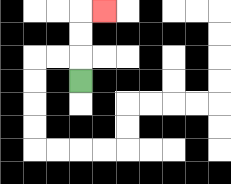{'start': '[3, 3]', 'end': '[4, 0]', 'path_directions': 'U,U,U,R', 'path_coordinates': '[[3, 3], [3, 2], [3, 1], [3, 0], [4, 0]]'}